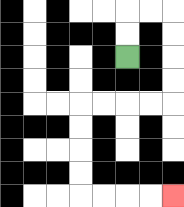{'start': '[5, 2]', 'end': '[7, 8]', 'path_directions': 'U,U,R,R,D,D,D,D,L,L,L,L,D,D,D,D,R,R,R,R', 'path_coordinates': '[[5, 2], [5, 1], [5, 0], [6, 0], [7, 0], [7, 1], [7, 2], [7, 3], [7, 4], [6, 4], [5, 4], [4, 4], [3, 4], [3, 5], [3, 6], [3, 7], [3, 8], [4, 8], [5, 8], [6, 8], [7, 8]]'}